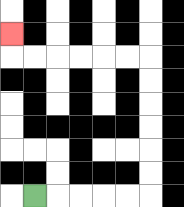{'start': '[1, 8]', 'end': '[0, 1]', 'path_directions': 'R,R,R,R,R,U,U,U,U,U,U,L,L,L,L,L,L,U', 'path_coordinates': '[[1, 8], [2, 8], [3, 8], [4, 8], [5, 8], [6, 8], [6, 7], [6, 6], [6, 5], [6, 4], [6, 3], [6, 2], [5, 2], [4, 2], [3, 2], [2, 2], [1, 2], [0, 2], [0, 1]]'}